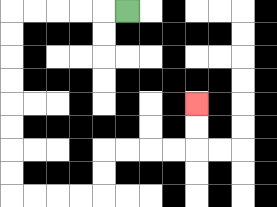{'start': '[5, 0]', 'end': '[8, 4]', 'path_directions': 'L,L,L,L,L,D,D,D,D,D,D,D,D,R,R,R,R,U,U,R,R,R,R,U,U', 'path_coordinates': '[[5, 0], [4, 0], [3, 0], [2, 0], [1, 0], [0, 0], [0, 1], [0, 2], [0, 3], [0, 4], [0, 5], [0, 6], [0, 7], [0, 8], [1, 8], [2, 8], [3, 8], [4, 8], [4, 7], [4, 6], [5, 6], [6, 6], [7, 6], [8, 6], [8, 5], [8, 4]]'}